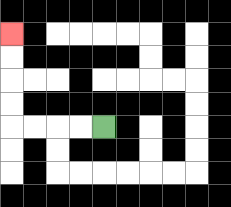{'start': '[4, 5]', 'end': '[0, 1]', 'path_directions': 'L,L,L,L,U,U,U,U', 'path_coordinates': '[[4, 5], [3, 5], [2, 5], [1, 5], [0, 5], [0, 4], [0, 3], [0, 2], [0, 1]]'}